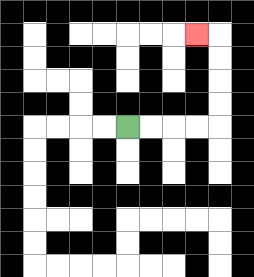{'start': '[5, 5]', 'end': '[8, 1]', 'path_directions': 'R,R,R,R,U,U,U,U,L', 'path_coordinates': '[[5, 5], [6, 5], [7, 5], [8, 5], [9, 5], [9, 4], [9, 3], [9, 2], [9, 1], [8, 1]]'}